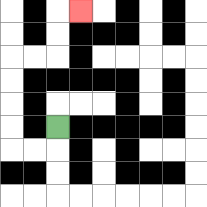{'start': '[2, 5]', 'end': '[3, 0]', 'path_directions': 'D,L,L,U,U,U,U,R,R,U,U,R', 'path_coordinates': '[[2, 5], [2, 6], [1, 6], [0, 6], [0, 5], [0, 4], [0, 3], [0, 2], [1, 2], [2, 2], [2, 1], [2, 0], [3, 0]]'}